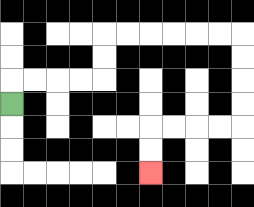{'start': '[0, 4]', 'end': '[6, 7]', 'path_directions': 'U,R,R,R,R,U,U,R,R,R,R,R,R,D,D,D,D,L,L,L,L,D,D', 'path_coordinates': '[[0, 4], [0, 3], [1, 3], [2, 3], [3, 3], [4, 3], [4, 2], [4, 1], [5, 1], [6, 1], [7, 1], [8, 1], [9, 1], [10, 1], [10, 2], [10, 3], [10, 4], [10, 5], [9, 5], [8, 5], [7, 5], [6, 5], [6, 6], [6, 7]]'}